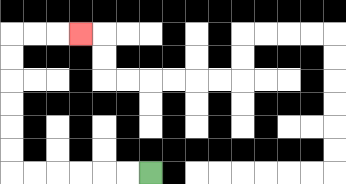{'start': '[6, 7]', 'end': '[3, 1]', 'path_directions': 'L,L,L,L,L,L,U,U,U,U,U,U,R,R,R', 'path_coordinates': '[[6, 7], [5, 7], [4, 7], [3, 7], [2, 7], [1, 7], [0, 7], [0, 6], [0, 5], [0, 4], [0, 3], [0, 2], [0, 1], [1, 1], [2, 1], [3, 1]]'}